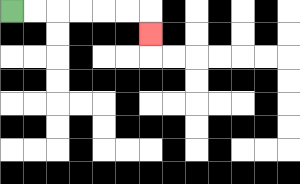{'start': '[0, 0]', 'end': '[6, 1]', 'path_directions': 'R,R,R,R,R,R,D', 'path_coordinates': '[[0, 0], [1, 0], [2, 0], [3, 0], [4, 0], [5, 0], [6, 0], [6, 1]]'}